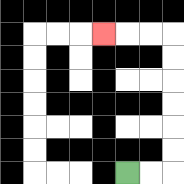{'start': '[5, 7]', 'end': '[4, 1]', 'path_directions': 'R,R,U,U,U,U,U,U,L,L,L', 'path_coordinates': '[[5, 7], [6, 7], [7, 7], [7, 6], [7, 5], [7, 4], [7, 3], [7, 2], [7, 1], [6, 1], [5, 1], [4, 1]]'}